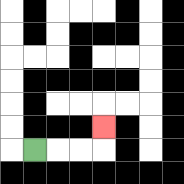{'start': '[1, 6]', 'end': '[4, 5]', 'path_directions': 'R,R,R,U', 'path_coordinates': '[[1, 6], [2, 6], [3, 6], [4, 6], [4, 5]]'}